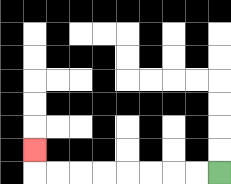{'start': '[9, 7]', 'end': '[1, 6]', 'path_directions': 'L,L,L,L,L,L,L,L,U', 'path_coordinates': '[[9, 7], [8, 7], [7, 7], [6, 7], [5, 7], [4, 7], [3, 7], [2, 7], [1, 7], [1, 6]]'}